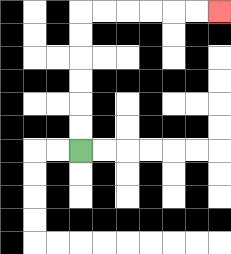{'start': '[3, 6]', 'end': '[9, 0]', 'path_directions': 'U,U,U,U,U,U,R,R,R,R,R,R', 'path_coordinates': '[[3, 6], [3, 5], [3, 4], [3, 3], [3, 2], [3, 1], [3, 0], [4, 0], [5, 0], [6, 0], [7, 0], [8, 0], [9, 0]]'}